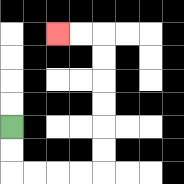{'start': '[0, 5]', 'end': '[2, 1]', 'path_directions': 'D,D,R,R,R,R,U,U,U,U,U,U,L,L', 'path_coordinates': '[[0, 5], [0, 6], [0, 7], [1, 7], [2, 7], [3, 7], [4, 7], [4, 6], [4, 5], [4, 4], [4, 3], [4, 2], [4, 1], [3, 1], [2, 1]]'}